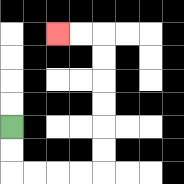{'start': '[0, 5]', 'end': '[2, 1]', 'path_directions': 'D,D,R,R,R,R,U,U,U,U,U,U,L,L', 'path_coordinates': '[[0, 5], [0, 6], [0, 7], [1, 7], [2, 7], [3, 7], [4, 7], [4, 6], [4, 5], [4, 4], [4, 3], [4, 2], [4, 1], [3, 1], [2, 1]]'}